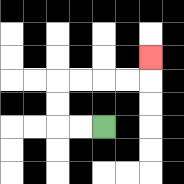{'start': '[4, 5]', 'end': '[6, 2]', 'path_directions': 'L,L,U,U,R,R,R,R,U', 'path_coordinates': '[[4, 5], [3, 5], [2, 5], [2, 4], [2, 3], [3, 3], [4, 3], [5, 3], [6, 3], [6, 2]]'}